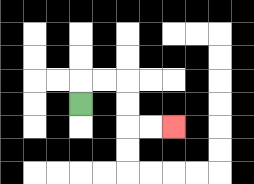{'start': '[3, 4]', 'end': '[7, 5]', 'path_directions': 'U,R,R,D,D,R,R', 'path_coordinates': '[[3, 4], [3, 3], [4, 3], [5, 3], [5, 4], [5, 5], [6, 5], [7, 5]]'}